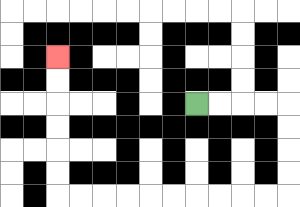{'start': '[8, 4]', 'end': '[2, 2]', 'path_directions': 'R,R,R,R,D,D,D,D,L,L,L,L,L,L,L,L,L,L,U,U,U,U,U,U', 'path_coordinates': '[[8, 4], [9, 4], [10, 4], [11, 4], [12, 4], [12, 5], [12, 6], [12, 7], [12, 8], [11, 8], [10, 8], [9, 8], [8, 8], [7, 8], [6, 8], [5, 8], [4, 8], [3, 8], [2, 8], [2, 7], [2, 6], [2, 5], [2, 4], [2, 3], [2, 2]]'}